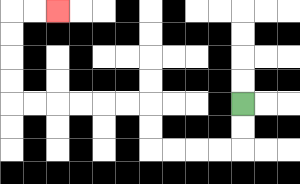{'start': '[10, 4]', 'end': '[2, 0]', 'path_directions': 'D,D,L,L,L,L,U,U,L,L,L,L,L,L,U,U,U,U,R,R', 'path_coordinates': '[[10, 4], [10, 5], [10, 6], [9, 6], [8, 6], [7, 6], [6, 6], [6, 5], [6, 4], [5, 4], [4, 4], [3, 4], [2, 4], [1, 4], [0, 4], [0, 3], [0, 2], [0, 1], [0, 0], [1, 0], [2, 0]]'}